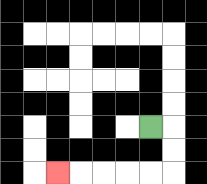{'start': '[6, 5]', 'end': '[2, 7]', 'path_directions': 'R,D,D,L,L,L,L,L', 'path_coordinates': '[[6, 5], [7, 5], [7, 6], [7, 7], [6, 7], [5, 7], [4, 7], [3, 7], [2, 7]]'}